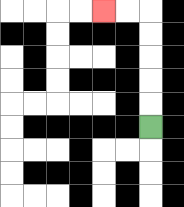{'start': '[6, 5]', 'end': '[4, 0]', 'path_directions': 'U,U,U,U,U,L,L', 'path_coordinates': '[[6, 5], [6, 4], [6, 3], [6, 2], [6, 1], [6, 0], [5, 0], [4, 0]]'}